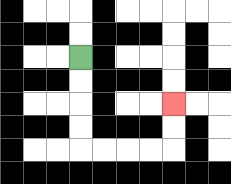{'start': '[3, 2]', 'end': '[7, 4]', 'path_directions': 'D,D,D,D,R,R,R,R,U,U', 'path_coordinates': '[[3, 2], [3, 3], [3, 4], [3, 5], [3, 6], [4, 6], [5, 6], [6, 6], [7, 6], [7, 5], [7, 4]]'}